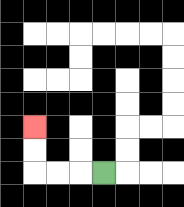{'start': '[4, 7]', 'end': '[1, 5]', 'path_directions': 'L,L,L,U,U', 'path_coordinates': '[[4, 7], [3, 7], [2, 7], [1, 7], [1, 6], [1, 5]]'}